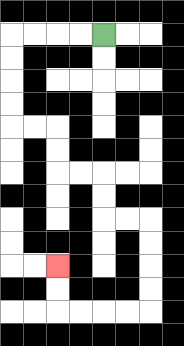{'start': '[4, 1]', 'end': '[2, 11]', 'path_directions': 'L,L,L,L,D,D,D,D,R,R,D,D,R,R,D,D,R,R,D,D,D,D,L,L,L,L,U,U', 'path_coordinates': '[[4, 1], [3, 1], [2, 1], [1, 1], [0, 1], [0, 2], [0, 3], [0, 4], [0, 5], [1, 5], [2, 5], [2, 6], [2, 7], [3, 7], [4, 7], [4, 8], [4, 9], [5, 9], [6, 9], [6, 10], [6, 11], [6, 12], [6, 13], [5, 13], [4, 13], [3, 13], [2, 13], [2, 12], [2, 11]]'}